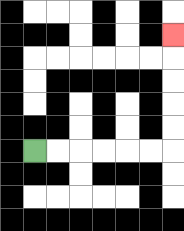{'start': '[1, 6]', 'end': '[7, 1]', 'path_directions': 'R,R,R,R,R,R,U,U,U,U,U', 'path_coordinates': '[[1, 6], [2, 6], [3, 6], [4, 6], [5, 6], [6, 6], [7, 6], [7, 5], [7, 4], [7, 3], [7, 2], [7, 1]]'}